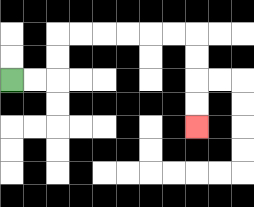{'start': '[0, 3]', 'end': '[8, 5]', 'path_directions': 'R,R,U,U,R,R,R,R,R,R,D,D,D,D', 'path_coordinates': '[[0, 3], [1, 3], [2, 3], [2, 2], [2, 1], [3, 1], [4, 1], [5, 1], [6, 1], [7, 1], [8, 1], [8, 2], [8, 3], [8, 4], [8, 5]]'}